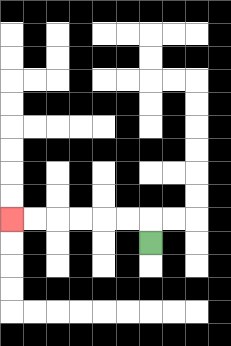{'start': '[6, 10]', 'end': '[0, 9]', 'path_directions': 'U,L,L,L,L,L,L', 'path_coordinates': '[[6, 10], [6, 9], [5, 9], [4, 9], [3, 9], [2, 9], [1, 9], [0, 9]]'}